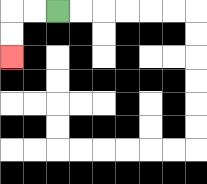{'start': '[2, 0]', 'end': '[0, 2]', 'path_directions': 'L,L,D,D', 'path_coordinates': '[[2, 0], [1, 0], [0, 0], [0, 1], [0, 2]]'}